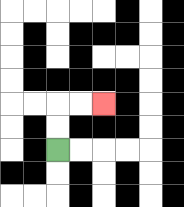{'start': '[2, 6]', 'end': '[4, 4]', 'path_directions': 'U,U,R,R', 'path_coordinates': '[[2, 6], [2, 5], [2, 4], [3, 4], [4, 4]]'}